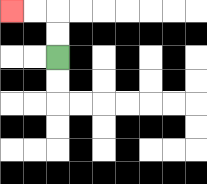{'start': '[2, 2]', 'end': '[0, 0]', 'path_directions': 'U,U,L,L', 'path_coordinates': '[[2, 2], [2, 1], [2, 0], [1, 0], [0, 0]]'}